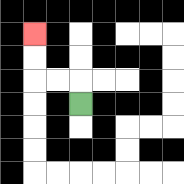{'start': '[3, 4]', 'end': '[1, 1]', 'path_directions': 'U,L,L,U,U', 'path_coordinates': '[[3, 4], [3, 3], [2, 3], [1, 3], [1, 2], [1, 1]]'}